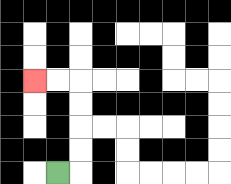{'start': '[2, 7]', 'end': '[1, 3]', 'path_directions': 'R,U,U,U,U,L,L', 'path_coordinates': '[[2, 7], [3, 7], [3, 6], [3, 5], [3, 4], [3, 3], [2, 3], [1, 3]]'}